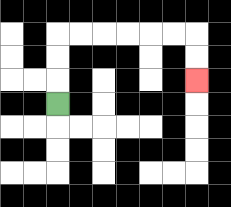{'start': '[2, 4]', 'end': '[8, 3]', 'path_directions': 'U,U,U,R,R,R,R,R,R,D,D', 'path_coordinates': '[[2, 4], [2, 3], [2, 2], [2, 1], [3, 1], [4, 1], [5, 1], [6, 1], [7, 1], [8, 1], [8, 2], [8, 3]]'}